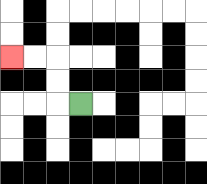{'start': '[3, 4]', 'end': '[0, 2]', 'path_directions': 'L,U,U,L,L', 'path_coordinates': '[[3, 4], [2, 4], [2, 3], [2, 2], [1, 2], [0, 2]]'}